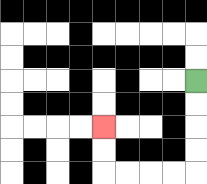{'start': '[8, 3]', 'end': '[4, 5]', 'path_directions': 'D,D,D,D,L,L,L,L,U,U', 'path_coordinates': '[[8, 3], [8, 4], [8, 5], [8, 6], [8, 7], [7, 7], [6, 7], [5, 7], [4, 7], [4, 6], [4, 5]]'}